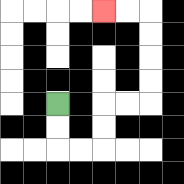{'start': '[2, 4]', 'end': '[4, 0]', 'path_directions': 'D,D,R,R,U,U,R,R,U,U,U,U,L,L', 'path_coordinates': '[[2, 4], [2, 5], [2, 6], [3, 6], [4, 6], [4, 5], [4, 4], [5, 4], [6, 4], [6, 3], [6, 2], [6, 1], [6, 0], [5, 0], [4, 0]]'}